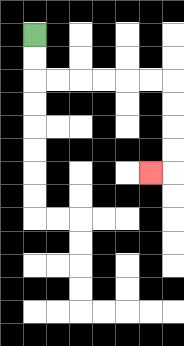{'start': '[1, 1]', 'end': '[6, 7]', 'path_directions': 'D,D,R,R,R,R,R,R,D,D,D,D,L', 'path_coordinates': '[[1, 1], [1, 2], [1, 3], [2, 3], [3, 3], [4, 3], [5, 3], [6, 3], [7, 3], [7, 4], [7, 5], [7, 6], [7, 7], [6, 7]]'}